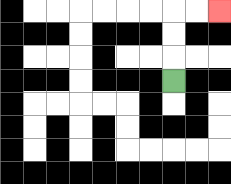{'start': '[7, 3]', 'end': '[9, 0]', 'path_directions': 'U,U,U,R,R', 'path_coordinates': '[[7, 3], [7, 2], [7, 1], [7, 0], [8, 0], [9, 0]]'}